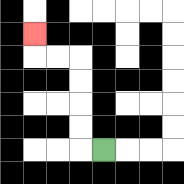{'start': '[4, 6]', 'end': '[1, 1]', 'path_directions': 'L,U,U,U,U,L,L,U', 'path_coordinates': '[[4, 6], [3, 6], [3, 5], [3, 4], [3, 3], [3, 2], [2, 2], [1, 2], [1, 1]]'}